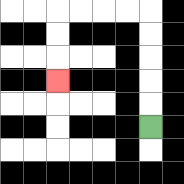{'start': '[6, 5]', 'end': '[2, 3]', 'path_directions': 'U,U,U,U,U,L,L,L,L,D,D,D', 'path_coordinates': '[[6, 5], [6, 4], [6, 3], [6, 2], [6, 1], [6, 0], [5, 0], [4, 0], [3, 0], [2, 0], [2, 1], [2, 2], [2, 3]]'}